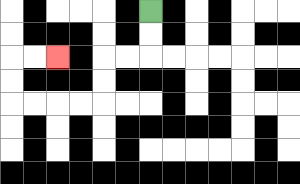{'start': '[6, 0]', 'end': '[2, 2]', 'path_directions': 'D,D,L,L,D,D,L,L,L,L,U,U,R,R', 'path_coordinates': '[[6, 0], [6, 1], [6, 2], [5, 2], [4, 2], [4, 3], [4, 4], [3, 4], [2, 4], [1, 4], [0, 4], [0, 3], [0, 2], [1, 2], [2, 2]]'}